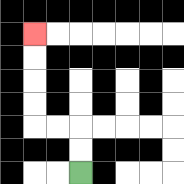{'start': '[3, 7]', 'end': '[1, 1]', 'path_directions': 'U,U,L,L,U,U,U,U', 'path_coordinates': '[[3, 7], [3, 6], [3, 5], [2, 5], [1, 5], [1, 4], [1, 3], [1, 2], [1, 1]]'}